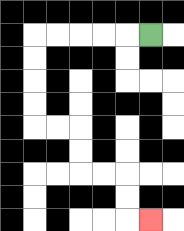{'start': '[6, 1]', 'end': '[6, 9]', 'path_directions': 'L,L,L,L,L,D,D,D,D,R,R,D,D,R,R,D,D,R', 'path_coordinates': '[[6, 1], [5, 1], [4, 1], [3, 1], [2, 1], [1, 1], [1, 2], [1, 3], [1, 4], [1, 5], [2, 5], [3, 5], [3, 6], [3, 7], [4, 7], [5, 7], [5, 8], [5, 9], [6, 9]]'}